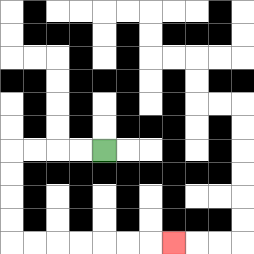{'start': '[4, 6]', 'end': '[7, 10]', 'path_directions': 'L,L,L,L,D,D,D,D,R,R,R,R,R,R,R', 'path_coordinates': '[[4, 6], [3, 6], [2, 6], [1, 6], [0, 6], [0, 7], [0, 8], [0, 9], [0, 10], [1, 10], [2, 10], [3, 10], [4, 10], [5, 10], [6, 10], [7, 10]]'}